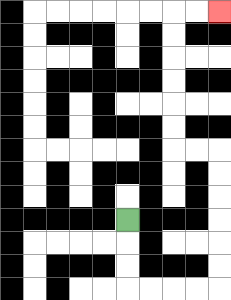{'start': '[5, 9]', 'end': '[9, 0]', 'path_directions': 'D,D,D,R,R,R,R,U,U,U,U,U,U,L,L,U,U,U,U,U,U,R,R', 'path_coordinates': '[[5, 9], [5, 10], [5, 11], [5, 12], [6, 12], [7, 12], [8, 12], [9, 12], [9, 11], [9, 10], [9, 9], [9, 8], [9, 7], [9, 6], [8, 6], [7, 6], [7, 5], [7, 4], [7, 3], [7, 2], [7, 1], [7, 0], [8, 0], [9, 0]]'}